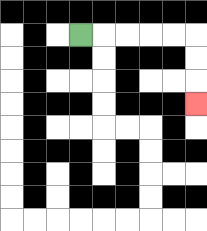{'start': '[3, 1]', 'end': '[8, 4]', 'path_directions': 'R,R,R,R,R,D,D,D', 'path_coordinates': '[[3, 1], [4, 1], [5, 1], [6, 1], [7, 1], [8, 1], [8, 2], [8, 3], [8, 4]]'}